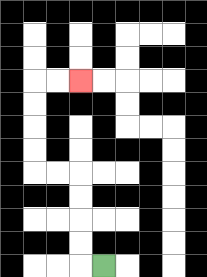{'start': '[4, 11]', 'end': '[3, 3]', 'path_directions': 'L,U,U,U,U,L,L,U,U,U,U,R,R', 'path_coordinates': '[[4, 11], [3, 11], [3, 10], [3, 9], [3, 8], [3, 7], [2, 7], [1, 7], [1, 6], [1, 5], [1, 4], [1, 3], [2, 3], [3, 3]]'}